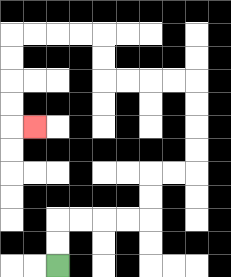{'start': '[2, 11]', 'end': '[1, 5]', 'path_directions': 'U,U,R,R,R,R,U,U,R,R,U,U,U,U,L,L,L,L,U,U,L,L,L,L,D,D,D,D,R', 'path_coordinates': '[[2, 11], [2, 10], [2, 9], [3, 9], [4, 9], [5, 9], [6, 9], [6, 8], [6, 7], [7, 7], [8, 7], [8, 6], [8, 5], [8, 4], [8, 3], [7, 3], [6, 3], [5, 3], [4, 3], [4, 2], [4, 1], [3, 1], [2, 1], [1, 1], [0, 1], [0, 2], [0, 3], [0, 4], [0, 5], [1, 5]]'}